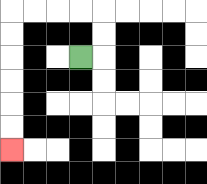{'start': '[3, 2]', 'end': '[0, 6]', 'path_directions': 'R,U,U,L,L,L,L,D,D,D,D,D,D', 'path_coordinates': '[[3, 2], [4, 2], [4, 1], [4, 0], [3, 0], [2, 0], [1, 0], [0, 0], [0, 1], [0, 2], [0, 3], [0, 4], [0, 5], [0, 6]]'}